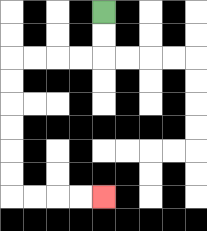{'start': '[4, 0]', 'end': '[4, 8]', 'path_directions': 'D,D,L,L,L,L,D,D,D,D,D,D,R,R,R,R', 'path_coordinates': '[[4, 0], [4, 1], [4, 2], [3, 2], [2, 2], [1, 2], [0, 2], [0, 3], [0, 4], [0, 5], [0, 6], [0, 7], [0, 8], [1, 8], [2, 8], [3, 8], [4, 8]]'}